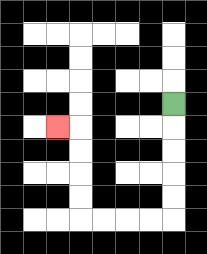{'start': '[7, 4]', 'end': '[2, 5]', 'path_directions': 'D,D,D,D,D,L,L,L,L,U,U,U,U,L', 'path_coordinates': '[[7, 4], [7, 5], [7, 6], [7, 7], [7, 8], [7, 9], [6, 9], [5, 9], [4, 9], [3, 9], [3, 8], [3, 7], [3, 6], [3, 5], [2, 5]]'}